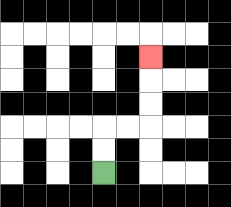{'start': '[4, 7]', 'end': '[6, 2]', 'path_directions': 'U,U,R,R,U,U,U', 'path_coordinates': '[[4, 7], [4, 6], [4, 5], [5, 5], [6, 5], [6, 4], [6, 3], [6, 2]]'}